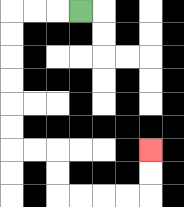{'start': '[3, 0]', 'end': '[6, 6]', 'path_directions': 'L,L,L,D,D,D,D,D,D,R,R,D,D,R,R,R,R,U,U', 'path_coordinates': '[[3, 0], [2, 0], [1, 0], [0, 0], [0, 1], [0, 2], [0, 3], [0, 4], [0, 5], [0, 6], [1, 6], [2, 6], [2, 7], [2, 8], [3, 8], [4, 8], [5, 8], [6, 8], [6, 7], [6, 6]]'}